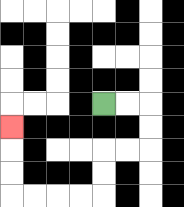{'start': '[4, 4]', 'end': '[0, 5]', 'path_directions': 'R,R,D,D,L,L,D,D,L,L,L,L,U,U,U', 'path_coordinates': '[[4, 4], [5, 4], [6, 4], [6, 5], [6, 6], [5, 6], [4, 6], [4, 7], [4, 8], [3, 8], [2, 8], [1, 8], [0, 8], [0, 7], [0, 6], [0, 5]]'}